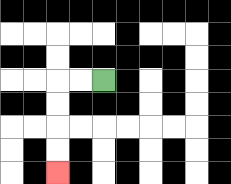{'start': '[4, 3]', 'end': '[2, 7]', 'path_directions': 'L,L,D,D,D,D', 'path_coordinates': '[[4, 3], [3, 3], [2, 3], [2, 4], [2, 5], [2, 6], [2, 7]]'}